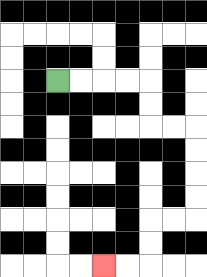{'start': '[2, 3]', 'end': '[4, 11]', 'path_directions': 'R,R,R,R,D,D,R,R,D,D,D,D,L,L,D,D,L,L', 'path_coordinates': '[[2, 3], [3, 3], [4, 3], [5, 3], [6, 3], [6, 4], [6, 5], [7, 5], [8, 5], [8, 6], [8, 7], [8, 8], [8, 9], [7, 9], [6, 9], [6, 10], [6, 11], [5, 11], [4, 11]]'}